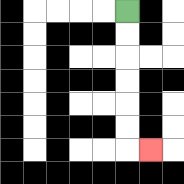{'start': '[5, 0]', 'end': '[6, 6]', 'path_directions': 'D,D,D,D,D,D,R', 'path_coordinates': '[[5, 0], [5, 1], [5, 2], [5, 3], [5, 4], [5, 5], [5, 6], [6, 6]]'}